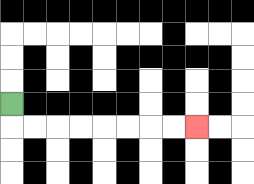{'start': '[0, 4]', 'end': '[8, 5]', 'path_directions': 'D,R,R,R,R,R,R,R,R', 'path_coordinates': '[[0, 4], [0, 5], [1, 5], [2, 5], [3, 5], [4, 5], [5, 5], [6, 5], [7, 5], [8, 5]]'}